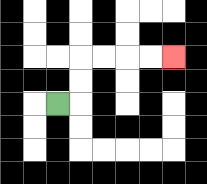{'start': '[2, 4]', 'end': '[7, 2]', 'path_directions': 'R,U,U,R,R,R,R', 'path_coordinates': '[[2, 4], [3, 4], [3, 3], [3, 2], [4, 2], [5, 2], [6, 2], [7, 2]]'}